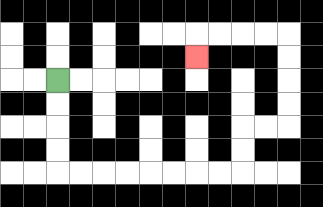{'start': '[2, 3]', 'end': '[8, 2]', 'path_directions': 'D,D,D,D,R,R,R,R,R,R,R,R,U,U,R,R,U,U,U,U,L,L,L,L,D', 'path_coordinates': '[[2, 3], [2, 4], [2, 5], [2, 6], [2, 7], [3, 7], [4, 7], [5, 7], [6, 7], [7, 7], [8, 7], [9, 7], [10, 7], [10, 6], [10, 5], [11, 5], [12, 5], [12, 4], [12, 3], [12, 2], [12, 1], [11, 1], [10, 1], [9, 1], [8, 1], [8, 2]]'}